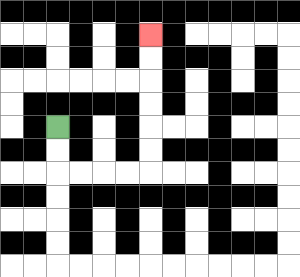{'start': '[2, 5]', 'end': '[6, 1]', 'path_directions': 'D,D,R,R,R,R,U,U,U,U,U,U', 'path_coordinates': '[[2, 5], [2, 6], [2, 7], [3, 7], [4, 7], [5, 7], [6, 7], [6, 6], [6, 5], [6, 4], [6, 3], [6, 2], [6, 1]]'}